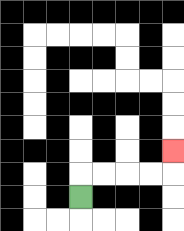{'start': '[3, 8]', 'end': '[7, 6]', 'path_directions': 'U,R,R,R,R,U', 'path_coordinates': '[[3, 8], [3, 7], [4, 7], [5, 7], [6, 7], [7, 7], [7, 6]]'}